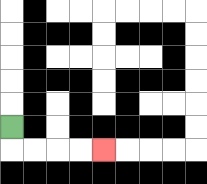{'start': '[0, 5]', 'end': '[4, 6]', 'path_directions': 'D,R,R,R,R', 'path_coordinates': '[[0, 5], [0, 6], [1, 6], [2, 6], [3, 6], [4, 6]]'}